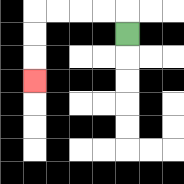{'start': '[5, 1]', 'end': '[1, 3]', 'path_directions': 'U,L,L,L,L,D,D,D', 'path_coordinates': '[[5, 1], [5, 0], [4, 0], [3, 0], [2, 0], [1, 0], [1, 1], [1, 2], [1, 3]]'}